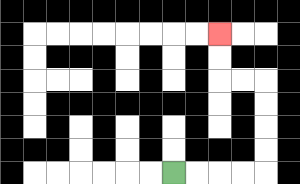{'start': '[7, 7]', 'end': '[9, 1]', 'path_directions': 'R,R,R,R,U,U,U,U,L,L,U,U', 'path_coordinates': '[[7, 7], [8, 7], [9, 7], [10, 7], [11, 7], [11, 6], [11, 5], [11, 4], [11, 3], [10, 3], [9, 3], [9, 2], [9, 1]]'}